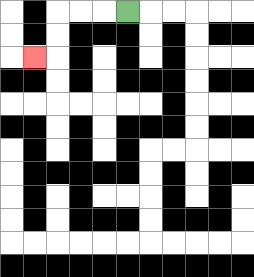{'start': '[5, 0]', 'end': '[1, 2]', 'path_directions': 'L,L,L,D,D,L', 'path_coordinates': '[[5, 0], [4, 0], [3, 0], [2, 0], [2, 1], [2, 2], [1, 2]]'}